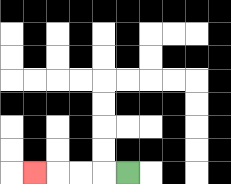{'start': '[5, 7]', 'end': '[1, 7]', 'path_directions': 'L,L,L,L', 'path_coordinates': '[[5, 7], [4, 7], [3, 7], [2, 7], [1, 7]]'}